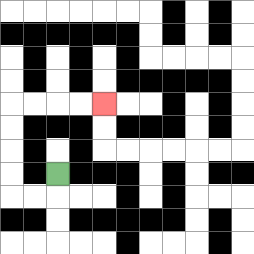{'start': '[2, 7]', 'end': '[4, 4]', 'path_directions': 'D,L,L,U,U,U,U,R,R,R,R', 'path_coordinates': '[[2, 7], [2, 8], [1, 8], [0, 8], [0, 7], [0, 6], [0, 5], [0, 4], [1, 4], [2, 4], [3, 4], [4, 4]]'}